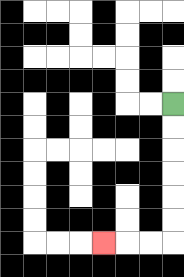{'start': '[7, 4]', 'end': '[4, 10]', 'path_directions': 'D,D,D,D,D,D,L,L,L', 'path_coordinates': '[[7, 4], [7, 5], [7, 6], [7, 7], [7, 8], [7, 9], [7, 10], [6, 10], [5, 10], [4, 10]]'}